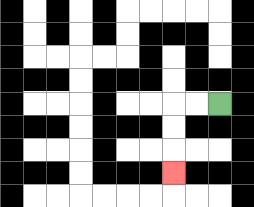{'start': '[9, 4]', 'end': '[7, 7]', 'path_directions': 'L,L,D,D,D', 'path_coordinates': '[[9, 4], [8, 4], [7, 4], [7, 5], [7, 6], [7, 7]]'}